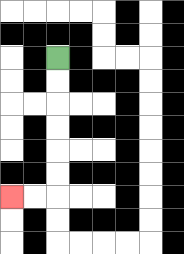{'start': '[2, 2]', 'end': '[0, 8]', 'path_directions': 'D,D,D,D,D,D,L,L', 'path_coordinates': '[[2, 2], [2, 3], [2, 4], [2, 5], [2, 6], [2, 7], [2, 8], [1, 8], [0, 8]]'}